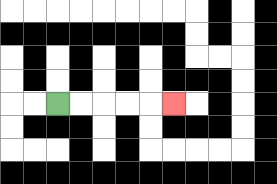{'start': '[2, 4]', 'end': '[7, 4]', 'path_directions': 'R,R,R,R,R', 'path_coordinates': '[[2, 4], [3, 4], [4, 4], [5, 4], [6, 4], [7, 4]]'}